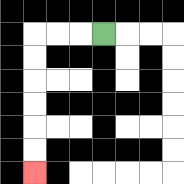{'start': '[4, 1]', 'end': '[1, 7]', 'path_directions': 'L,L,L,D,D,D,D,D,D', 'path_coordinates': '[[4, 1], [3, 1], [2, 1], [1, 1], [1, 2], [1, 3], [1, 4], [1, 5], [1, 6], [1, 7]]'}